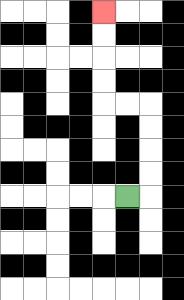{'start': '[5, 8]', 'end': '[4, 0]', 'path_directions': 'R,U,U,U,U,L,L,U,U,U,U', 'path_coordinates': '[[5, 8], [6, 8], [6, 7], [6, 6], [6, 5], [6, 4], [5, 4], [4, 4], [4, 3], [4, 2], [4, 1], [4, 0]]'}